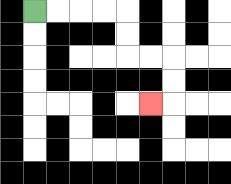{'start': '[1, 0]', 'end': '[6, 4]', 'path_directions': 'R,R,R,R,D,D,R,R,D,D,L', 'path_coordinates': '[[1, 0], [2, 0], [3, 0], [4, 0], [5, 0], [5, 1], [5, 2], [6, 2], [7, 2], [7, 3], [7, 4], [6, 4]]'}